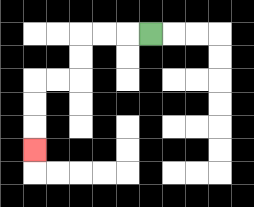{'start': '[6, 1]', 'end': '[1, 6]', 'path_directions': 'L,L,L,D,D,L,L,D,D,D', 'path_coordinates': '[[6, 1], [5, 1], [4, 1], [3, 1], [3, 2], [3, 3], [2, 3], [1, 3], [1, 4], [1, 5], [1, 6]]'}